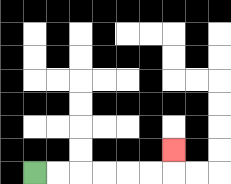{'start': '[1, 7]', 'end': '[7, 6]', 'path_directions': 'R,R,R,R,R,R,U', 'path_coordinates': '[[1, 7], [2, 7], [3, 7], [4, 7], [5, 7], [6, 7], [7, 7], [7, 6]]'}